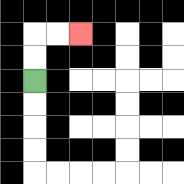{'start': '[1, 3]', 'end': '[3, 1]', 'path_directions': 'U,U,R,R', 'path_coordinates': '[[1, 3], [1, 2], [1, 1], [2, 1], [3, 1]]'}